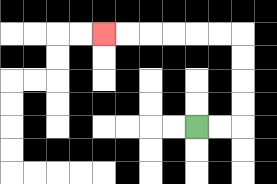{'start': '[8, 5]', 'end': '[4, 1]', 'path_directions': 'R,R,U,U,U,U,L,L,L,L,L,L', 'path_coordinates': '[[8, 5], [9, 5], [10, 5], [10, 4], [10, 3], [10, 2], [10, 1], [9, 1], [8, 1], [7, 1], [6, 1], [5, 1], [4, 1]]'}